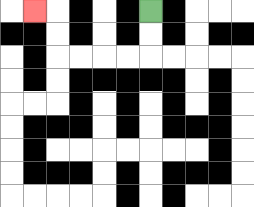{'start': '[6, 0]', 'end': '[1, 0]', 'path_directions': 'D,D,L,L,L,L,U,U,L', 'path_coordinates': '[[6, 0], [6, 1], [6, 2], [5, 2], [4, 2], [3, 2], [2, 2], [2, 1], [2, 0], [1, 0]]'}